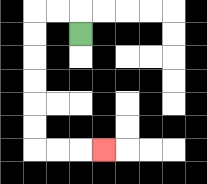{'start': '[3, 1]', 'end': '[4, 6]', 'path_directions': 'U,L,L,D,D,D,D,D,D,R,R,R', 'path_coordinates': '[[3, 1], [3, 0], [2, 0], [1, 0], [1, 1], [1, 2], [1, 3], [1, 4], [1, 5], [1, 6], [2, 6], [3, 6], [4, 6]]'}